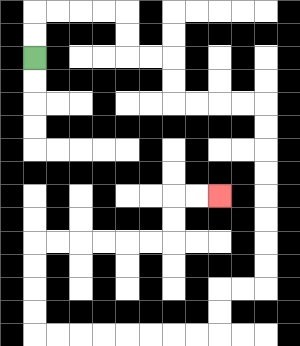{'start': '[1, 2]', 'end': '[9, 8]', 'path_directions': 'U,U,R,R,R,R,D,D,R,R,D,D,R,R,R,R,D,D,D,D,D,D,D,D,L,L,D,D,L,L,L,L,L,L,L,L,U,U,U,U,R,R,R,R,R,R,U,U,R,R', 'path_coordinates': '[[1, 2], [1, 1], [1, 0], [2, 0], [3, 0], [4, 0], [5, 0], [5, 1], [5, 2], [6, 2], [7, 2], [7, 3], [7, 4], [8, 4], [9, 4], [10, 4], [11, 4], [11, 5], [11, 6], [11, 7], [11, 8], [11, 9], [11, 10], [11, 11], [11, 12], [10, 12], [9, 12], [9, 13], [9, 14], [8, 14], [7, 14], [6, 14], [5, 14], [4, 14], [3, 14], [2, 14], [1, 14], [1, 13], [1, 12], [1, 11], [1, 10], [2, 10], [3, 10], [4, 10], [5, 10], [6, 10], [7, 10], [7, 9], [7, 8], [8, 8], [9, 8]]'}